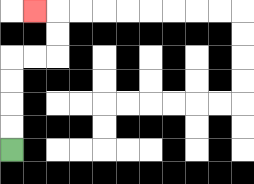{'start': '[0, 6]', 'end': '[1, 0]', 'path_directions': 'U,U,U,U,R,R,U,U,L', 'path_coordinates': '[[0, 6], [0, 5], [0, 4], [0, 3], [0, 2], [1, 2], [2, 2], [2, 1], [2, 0], [1, 0]]'}